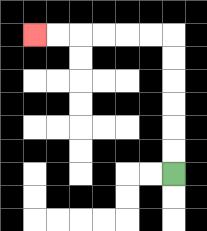{'start': '[7, 7]', 'end': '[1, 1]', 'path_directions': 'U,U,U,U,U,U,L,L,L,L,L,L', 'path_coordinates': '[[7, 7], [7, 6], [7, 5], [7, 4], [7, 3], [7, 2], [7, 1], [6, 1], [5, 1], [4, 1], [3, 1], [2, 1], [1, 1]]'}